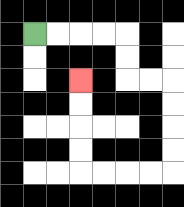{'start': '[1, 1]', 'end': '[3, 3]', 'path_directions': 'R,R,R,R,D,D,R,R,D,D,D,D,L,L,L,L,U,U,U,U', 'path_coordinates': '[[1, 1], [2, 1], [3, 1], [4, 1], [5, 1], [5, 2], [5, 3], [6, 3], [7, 3], [7, 4], [7, 5], [7, 6], [7, 7], [6, 7], [5, 7], [4, 7], [3, 7], [3, 6], [3, 5], [3, 4], [3, 3]]'}